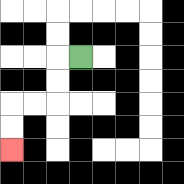{'start': '[3, 2]', 'end': '[0, 6]', 'path_directions': 'L,D,D,L,L,D,D', 'path_coordinates': '[[3, 2], [2, 2], [2, 3], [2, 4], [1, 4], [0, 4], [0, 5], [0, 6]]'}